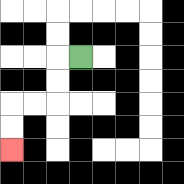{'start': '[3, 2]', 'end': '[0, 6]', 'path_directions': 'L,D,D,L,L,D,D', 'path_coordinates': '[[3, 2], [2, 2], [2, 3], [2, 4], [1, 4], [0, 4], [0, 5], [0, 6]]'}